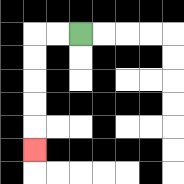{'start': '[3, 1]', 'end': '[1, 6]', 'path_directions': 'L,L,D,D,D,D,D', 'path_coordinates': '[[3, 1], [2, 1], [1, 1], [1, 2], [1, 3], [1, 4], [1, 5], [1, 6]]'}